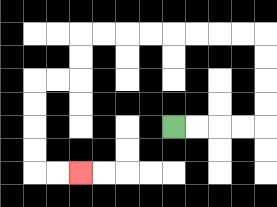{'start': '[7, 5]', 'end': '[3, 7]', 'path_directions': 'R,R,R,R,U,U,U,U,L,L,L,L,L,L,L,L,D,D,L,L,D,D,D,D,R,R', 'path_coordinates': '[[7, 5], [8, 5], [9, 5], [10, 5], [11, 5], [11, 4], [11, 3], [11, 2], [11, 1], [10, 1], [9, 1], [8, 1], [7, 1], [6, 1], [5, 1], [4, 1], [3, 1], [3, 2], [3, 3], [2, 3], [1, 3], [1, 4], [1, 5], [1, 6], [1, 7], [2, 7], [3, 7]]'}